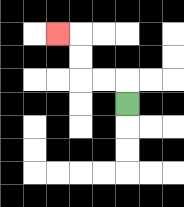{'start': '[5, 4]', 'end': '[2, 1]', 'path_directions': 'U,L,L,U,U,L', 'path_coordinates': '[[5, 4], [5, 3], [4, 3], [3, 3], [3, 2], [3, 1], [2, 1]]'}